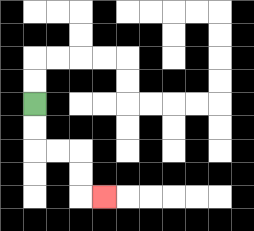{'start': '[1, 4]', 'end': '[4, 8]', 'path_directions': 'D,D,R,R,D,D,R', 'path_coordinates': '[[1, 4], [1, 5], [1, 6], [2, 6], [3, 6], [3, 7], [3, 8], [4, 8]]'}